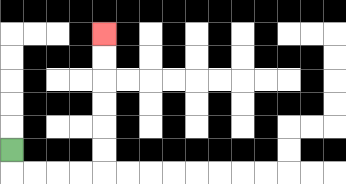{'start': '[0, 6]', 'end': '[4, 1]', 'path_directions': 'D,R,R,R,R,U,U,U,U,U,U', 'path_coordinates': '[[0, 6], [0, 7], [1, 7], [2, 7], [3, 7], [4, 7], [4, 6], [4, 5], [4, 4], [4, 3], [4, 2], [4, 1]]'}